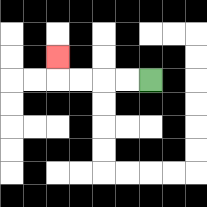{'start': '[6, 3]', 'end': '[2, 2]', 'path_directions': 'L,L,L,L,U', 'path_coordinates': '[[6, 3], [5, 3], [4, 3], [3, 3], [2, 3], [2, 2]]'}